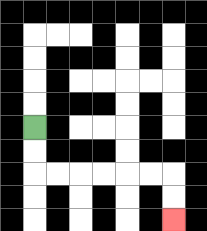{'start': '[1, 5]', 'end': '[7, 9]', 'path_directions': 'D,D,R,R,R,R,R,R,D,D', 'path_coordinates': '[[1, 5], [1, 6], [1, 7], [2, 7], [3, 7], [4, 7], [5, 7], [6, 7], [7, 7], [7, 8], [7, 9]]'}